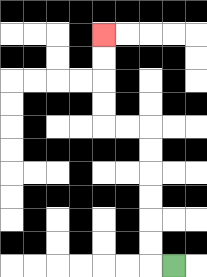{'start': '[7, 11]', 'end': '[4, 1]', 'path_directions': 'L,U,U,U,U,U,U,L,L,U,U,U,U', 'path_coordinates': '[[7, 11], [6, 11], [6, 10], [6, 9], [6, 8], [6, 7], [6, 6], [6, 5], [5, 5], [4, 5], [4, 4], [4, 3], [4, 2], [4, 1]]'}